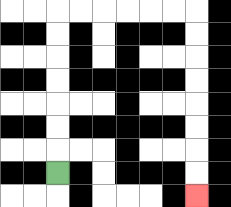{'start': '[2, 7]', 'end': '[8, 8]', 'path_directions': 'U,U,U,U,U,U,U,R,R,R,R,R,R,D,D,D,D,D,D,D,D', 'path_coordinates': '[[2, 7], [2, 6], [2, 5], [2, 4], [2, 3], [2, 2], [2, 1], [2, 0], [3, 0], [4, 0], [5, 0], [6, 0], [7, 0], [8, 0], [8, 1], [8, 2], [8, 3], [8, 4], [8, 5], [8, 6], [8, 7], [8, 8]]'}